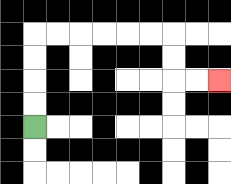{'start': '[1, 5]', 'end': '[9, 3]', 'path_directions': 'U,U,U,U,R,R,R,R,R,R,D,D,R,R', 'path_coordinates': '[[1, 5], [1, 4], [1, 3], [1, 2], [1, 1], [2, 1], [3, 1], [4, 1], [5, 1], [6, 1], [7, 1], [7, 2], [7, 3], [8, 3], [9, 3]]'}